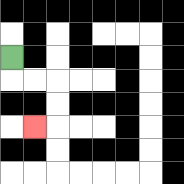{'start': '[0, 2]', 'end': '[1, 5]', 'path_directions': 'D,R,R,D,D,L', 'path_coordinates': '[[0, 2], [0, 3], [1, 3], [2, 3], [2, 4], [2, 5], [1, 5]]'}